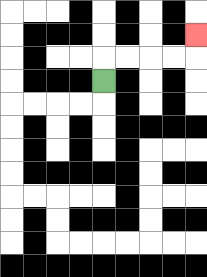{'start': '[4, 3]', 'end': '[8, 1]', 'path_directions': 'U,R,R,R,R,U', 'path_coordinates': '[[4, 3], [4, 2], [5, 2], [6, 2], [7, 2], [8, 2], [8, 1]]'}